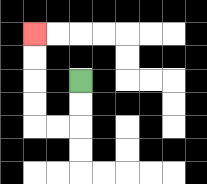{'start': '[3, 3]', 'end': '[1, 1]', 'path_directions': 'D,D,L,L,U,U,U,U', 'path_coordinates': '[[3, 3], [3, 4], [3, 5], [2, 5], [1, 5], [1, 4], [1, 3], [1, 2], [1, 1]]'}